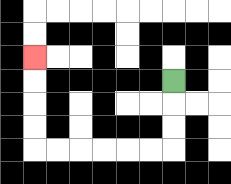{'start': '[7, 3]', 'end': '[1, 2]', 'path_directions': 'D,D,D,L,L,L,L,L,L,U,U,U,U', 'path_coordinates': '[[7, 3], [7, 4], [7, 5], [7, 6], [6, 6], [5, 6], [4, 6], [3, 6], [2, 6], [1, 6], [1, 5], [1, 4], [1, 3], [1, 2]]'}